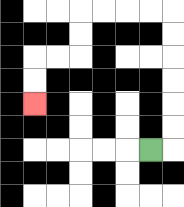{'start': '[6, 6]', 'end': '[1, 4]', 'path_directions': 'R,U,U,U,U,U,U,L,L,L,L,D,D,L,L,D,D', 'path_coordinates': '[[6, 6], [7, 6], [7, 5], [7, 4], [7, 3], [7, 2], [7, 1], [7, 0], [6, 0], [5, 0], [4, 0], [3, 0], [3, 1], [3, 2], [2, 2], [1, 2], [1, 3], [1, 4]]'}